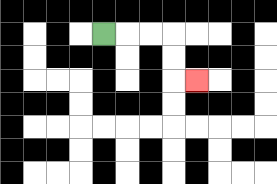{'start': '[4, 1]', 'end': '[8, 3]', 'path_directions': 'R,R,R,D,D,R', 'path_coordinates': '[[4, 1], [5, 1], [6, 1], [7, 1], [7, 2], [7, 3], [8, 3]]'}